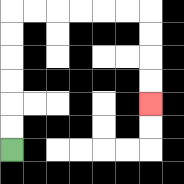{'start': '[0, 6]', 'end': '[6, 4]', 'path_directions': 'U,U,U,U,U,U,R,R,R,R,R,R,D,D,D,D', 'path_coordinates': '[[0, 6], [0, 5], [0, 4], [0, 3], [0, 2], [0, 1], [0, 0], [1, 0], [2, 0], [3, 0], [4, 0], [5, 0], [6, 0], [6, 1], [6, 2], [6, 3], [6, 4]]'}